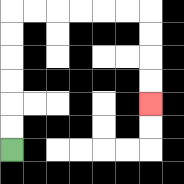{'start': '[0, 6]', 'end': '[6, 4]', 'path_directions': 'U,U,U,U,U,U,R,R,R,R,R,R,D,D,D,D', 'path_coordinates': '[[0, 6], [0, 5], [0, 4], [0, 3], [0, 2], [0, 1], [0, 0], [1, 0], [2, 0], [3, 0], [4, 0], [5, 0], [6, 0], [6, 1], [6, 2], [6, 3], [6, 4]]'}